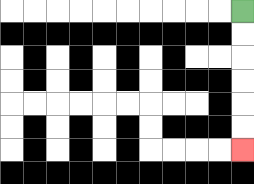{'start': '[10, 0]', 'end': '[10, 6]', 'path_directions': 'D,D,D,D,D,D', 'path_coordinates': '[[10, 0], [10, 1], [10, 2], [10, 3], [10, 4], [10, 5], [10, 6]]'}